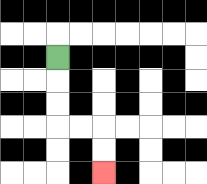{'start': '[2, 2]', 'end': '[4, 7]', 'path_directions': 'D,D,D,R,R,D,D', 'path_coordinates': '[[2, 2], [2, 3], [2, 4], [2, 5], [3, 5], [4, 5], [4, 6], [4, 7]]'}